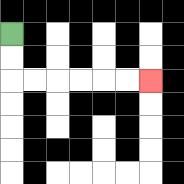{'start': '[0, 1]', 'end': '[6, 3]', 'path_directions': 'D,D,R,R,R,R,R,R', 'path_coordinates': '[[0, 1], [0, 2], [0, 3], [1, 3], [2, 3], [3, 3], [4, 3], [5, 3], [6, 3]]'}